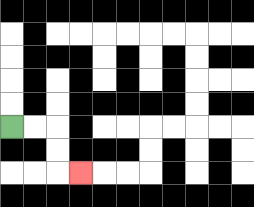{'start': '[0, 5]', 'end': '[3, 7]', 'path_directions': 'R,R,D,D,R', 'path_coordinates': '[[0, 5], [1, 5], [2, 5], [2, 6], [2, 7], [3, 7]]'}